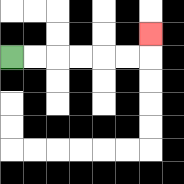{'start': '[0, 2]', 'end': '[6, 1]', 'path_directions': 'R,R,R,R,R,R,U', 'path_coordinates': '[[0, 2], [1, 2], [2, 2], [3, 2], [4, 2], [5, 2], [6, 2], [6, 1]]'}